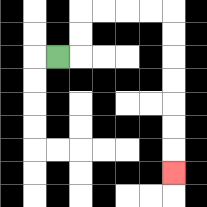{'start': '[2, 2]', 'end': '[7, 7]', 'path_directions': 'R,U,U,R,R,R,R,D,D,D,D,D,D,D', 'path_coordinates': '[[2, 2], [3, 2], [3, 1], [3, 0], [4, 0], [5, 0], [6, 0], [7, 0], [7, 1], [7, 2], [7, 3], [7, 4], [7, 5], [7, 6], [7, 7]]'}